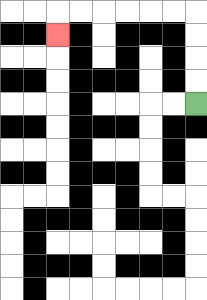{'start': '[8, 4]', 'end': '[2, 1]', 'path_directions': 'U,U,U,U,L,L,L,L,L,L,D', 'path_coordinates': '[[8, 4], [8, 3], [8, 2], [8, 1], [8, 0], [7, 0], [6, 0], [5, 0], [4, 0], [3, 0], [2, 0], [2, 1]]'}